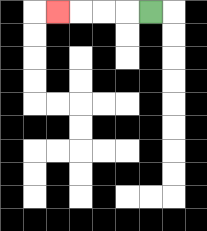{'start': '[6, 0]', 'end': '[2, 0]', 'path_directions': 'L,L,L,L', 'path_coordinates': '[[6, 0], [5, 0], [4, 0], [3, 0], [2, 0]]'}